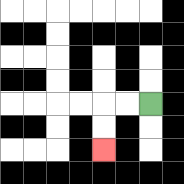{'start': '[6, 4]', 'end': '[4, 6]', 'path_directions': 'L,L,D,D', 'path_coordinates': '[[6, 4], [5, 4], [4, 4], [4, 5], [4, 6]]'}